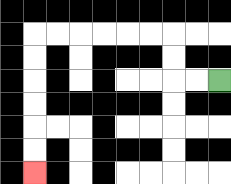{'start': '[9, 3]', 'end': '[1, 7]', 'path_directions': 'L,L,U,U,L,L,L,L,L,L,D,D,D,D,D,D', 'path_coordinates': '[[9, 3], [8, 3], [7, 3], [7, 2], [7, 1], [6, 1], [5, 1], [4, 1], [3, 1], [2, 1], [1, 1], [1, 2], [1, 3], [1, 4], [1, 5], [1, 6], [1, 7]]'}